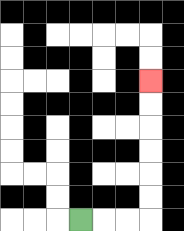{'start': '[3, 9]', 'end': '[6, 3]', 'path_directions': 'R,R,R,U,U,U,U,U,U', 'path_coordinates': '[[3, 9], [4, 9], [5, 9], [6, 9], [6, 8], [6, 7], [6, 6], [6, 5], [6, 4], [6, 3]]'}